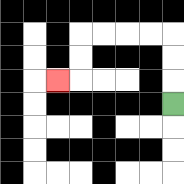{'start': '[7, 4]', 'end': '[2, 3]', 'path_directions': 'U,U,U,L,L,L,L,D,D,L', 'path_coordinates': '[[7, 4], [7, 3], [7, 2], [7, 1], [6, 1], [5, 1], [4, 1], [3, 1], [3, 2], [3, 3], [2, 3]]'}